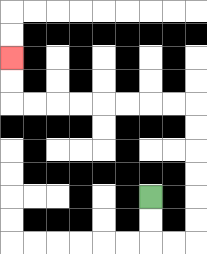{'start': '[6, 8]', 'end': '[0, 2]', 'path_directions': 'D,D,R,R,U,U,U,U,U,U,L,L,L,L,L,L,L,L,U,U', 'path_coordinates': '[[6, 8], [6, 9], [6, 10], [7, 10], [8, 10], [8, 9], [8, 8], [8, 7], [8, 6], [8, 5], [8, 4], [7, 4], [6, 4], [5, 4], [4, 4], [3, 4], [2, 4], [1, 4], [0, 4], [0, 3], [0, 2]]'}